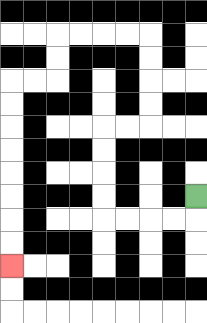{'start': '[8, 8]', 'end': '[0, 11]', 'path_directions': 'D,L,L,L,L,U,U,U,U,R,R,U,U,U,U,L,L,L,L,D,D,L,L,D,D,D,D,D,D,D,D', 'path_coordinates': '[[8, 8], [8, 9], [7, 9], [6, 9], [5, 9], [4, 9], [4, 8], [4, 7], [4, 6], [4, 5], [5, 5], [6, 5], [6, 4], [6, 3], [6, 2], [6, 1], [5, 1], [4, 1], [3, 1], [2, 1], [2, 2], [2, 3], [1, 3], [0, 3], [0, 4], [0, 5], [0, 6], [0, 7], [0, 8], [0, 9], [0, 10], [0, 11]]'}